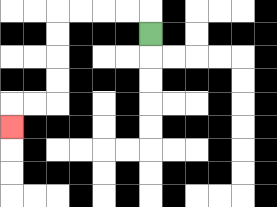{'start': '[6, 1]', 'end': '[0, 5]', 'path_directions': 'U,L,L,L,L,D,D,D,D,L,L,D', 'path_coordinates': '[[6, 1], [6, 0], [5, 0], [4, 0], [3, 0], [2, 0], [2, 1], [2, 2], [2, 3], [2, 4], [1, 4], [0, 4], [0, 5]]'}